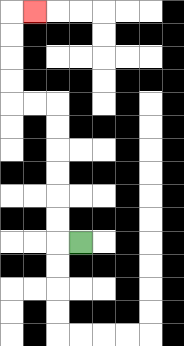{'start': '[3, 10]', 'end': '[1, 0]', 'path_directions': 'L,U,U,U,U,U,U,L,L,U,U,U,U,R', 'path_coordinates': '[[3, 10], [2, 10], [2, 9], [2, 8], [2, 7], [2, 6], [2, 5], [2, 4], [1, 4], [0, 4], [0, 3], [0, 2], [0, 1], [0, 0], [1, 0]]'}